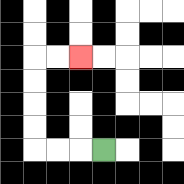{'start': '[4, 6]', 'end': '[3, 2]', 'path_directions': 'L,L,L,U,U,U,U,R,R', 'path_coordinates': '[[4, 6], [3, 6], [2, 6], [1, 6], [1, 5], [1, 4], [1, 3], [1, 2], [2, 2], [3, 2]]'}